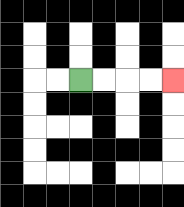{'start': '[3, 3]', 'end': '[7, 3]', 'path_directions': 'R,R,R,R', 'path_coordinates': '[[3, 3], [4, 3], [5, 3], [6, 3], [7, 3]]'}